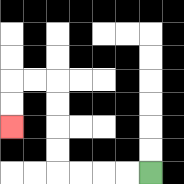{'start': '[6, 7]', 'end': '[0, 5]', 'path_directions': 'L,L,L,L,U,U,U,U,L,L,D,D', 'path_coordinates': '[[6, 7], [5, 7], [4, 7], [3, 7], [2, 7], [2, 6], [2, 5], [2, 4], [2, 3], [1, 3], [0, 3], [0, 4], [0, 5]]'}